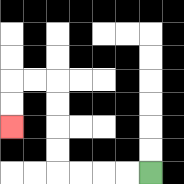{'start': '[6, 7]', 'end': '[0, 5]', 'path_directions': 'L,L,L,L,U,U,U,U,L,L,D,D', 'path_coordinates': '[[6, 7], [5, 7], [4, 7], [3, 7], [2, 7], [2, 6], [2, 5], [2, 4], [2, 3], [1, 3], [0, 3], [0, 4], [0, 5]]'}